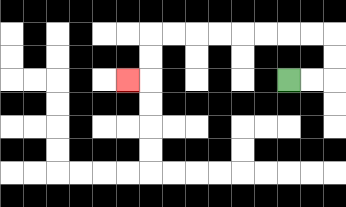{'start': '[12, 3]', 'end': '[5, 3]', 'path_directions': 'R,R,U,U,L,L,L,L,L,L,L,L,D,D,L', 'path_coordinates': '[[12, 3], [13, 3], [14, 3], [14, 2], [14, 1], [13, 1], [12, 1], [11, 1], [10, 1], [9, 1], [8, 1], [7, 1], [6, 1], [6, 2], [6, 3], [5, 3]]'}